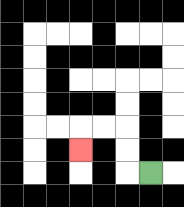{'start': '[6, 7]', 'end': '[3, 6]', 'path_directions': 'L,U,U,L,L,D', 'path_coordinates': '[[6, 7], [5, 7], [5, 6], [5, 5], [4, 5], [3, 5], [3, 6]]'}